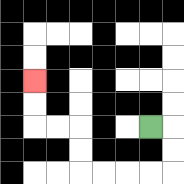{'start': '[6, 5]', 'end': '[1, 3]', 'path_directions': 'R,D,D,L,L,L,L,U,U,L,L,U,U', 'path_coordinates': '[[6, 5], [7, 5], [7, 6], [7, 7], [6, 7], [5, 7], [4, 7], [3, 7], [3, 6], [3, 5], [2, 5], [1, 5], [1, 4], [1, 3]]'}